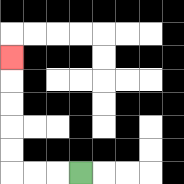{'start': '[3, 7]', 'end': '[0, 2]', 'path_directions': 'L,L,L,U,U,U,U,U', 'path_coordinates': '[[3, 7], [2, 7], [1, 7], [0, 7], [0, 6], [0, 5], [0, 4], [0, 3], [0, 2]]'}